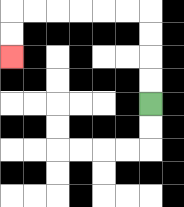{'start': '[6, 4]', 'end': '[0, 2]', 'path_directions': 'U,U,U,U,L,L,L,L,L,L,D,D', 'path_coordinates': '[[6, 4], [6, 3], [6, 2], [6, 1], [6, 0], [5, 0], [4, 0], [3, 0], [2, 0], [1, 0], [0, 0], [0, 1], [0, 2]]'}